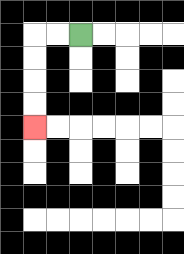{'start': '[3, 1]', 'end': '[1, 5]', 'path_directions': 'L,L,D,D,D,D', 'path_coordinates': '[[3, 1], [2, 1], [1, 1], [1, 2], [1, 3], [1, 4], [1, 5]]'}